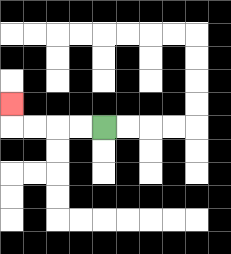{'start': '[4, 5]', 'end': '[0, 4]', 'path_directions': 'L,L,L,L,U', 'path_coordinates': '[[4, 5], [3, 5], [2, 5], [1, 5], [0, 5], [0, 4]]'}